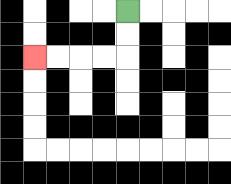{'start': '[5, 0]', 'end': '[1, 2]', 'path_directions': 'D,D,L,L,L,L', 'path_coordinates': '[[5, 0], [5, 1], [5, 2], [4, 2], [3, 2], [2, 2], [1, 2]]'}